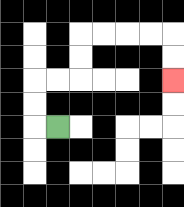{'start': '[2, 5]', 'end': '[7, 3]', 'path_directions': 'L,U,U,R,R,U,U,R,R,R,R,D,D', 'path_coordinates': '[[2, 5], [1, 5], [1, 4], [1, 3], [2, 3], [3, 3], [3, 2], [3, 1], [4, 1], [5, 1], [6, 1], [7, 1], [7, 2], [7, 3]]'}